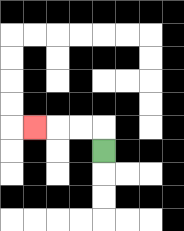{'start': '[4, 6]', 'end': '[1, 5]', 'path_directions': 'U,L,L,L', 'path_coordinates': '[[4, 6], [4, 5], [3, 5], [2, 5], [1, 5]]'}